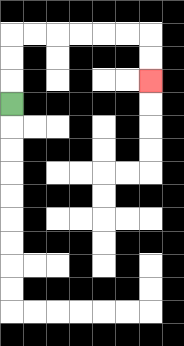{'start': '[0, 4]', 'end': '[6, 3]', 'path_directions': 'U,U,U,R,R,R,R,R,R,D,D', 'path_coordinates': '[[0, 4], [0, 3], [0, 2], [0, 1], [1, 1], [2, 1], [3, 1], [4, 1], [5, 1], [6, 1], [6, 2], [6, 3]]'}